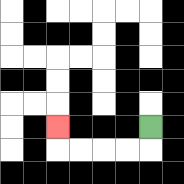{'start': '[6, 5]', 'end': '[2, 5]', 'path_directions': 'D,L,L,L,L,U', 'path_coordinates': '[[6, 5], [6, 6], [5, 6], [4, 6], [3, 6], [2, 6], [2, 5]]'}